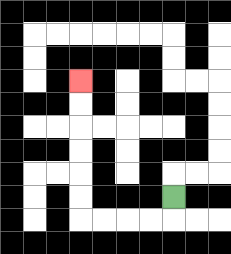{'start': '[7, 8]', 'end': '[3, 3]', 'path_directions': 'D,L,L,L,L,U,U,U,U,U,U', 'path_coordinates': '[[7, 8], [7, 9], [6, 9], [5, 9], [4, 9], [3, 9], [3, 8], [3, 7], [3, 6], [3, 5], [3, 4], [3, 3]]'}